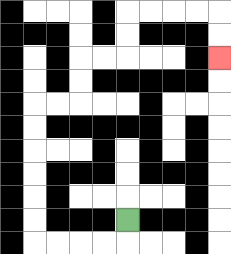{'start': '[5, 9]', 'end': '[9, 2]', 'path_directions': 'D,L,L,L,L,U,U,U,U,U,U,R,R,U,U,R,R,U,U,R,R,R,R,D,D', 'path_coordinates': '[[5, 9], [5, 10], [4, 10], [3, 10], [2, 10], [1, 10], [1, 9], [1, 8], [1, 7], [1, 6], [1, 5], [1, 4], [2, 4], [3, 4], [3, 3], [3, 2], [4, 2], [5, 2], [5, 1], [5, 0], [6, 0], [7, 0], [8, 0], [9, 0], [9, 1], [9, 2]]'}